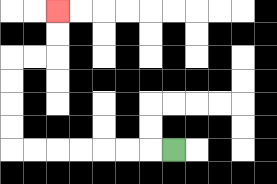{'start': '[7, 6]', 'end': '[2, 0]', 'path_directions': 'L,L,L,L,L,L,L,U,U,U,U,R,R,U,U', 'path_coordinates': '[[7, 6], [6, 6], [5, 6], [4, 6], [3, 6], [2, 6], [1, 6], [0, 6], [0, 5], [0, 4], [0, 3], [0, 2], [1, 2], [2, 2], [2, 1], [2, 0]]'}